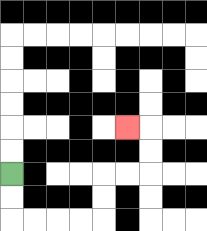{'start': '[0, 7]', 'end': '[5, 5]', 'path_directions': 'D,D,R,R,R,R,U,U,R,R,U,U,L', 'path_coordinates': '[[0, 7], [0, 8], [0, 9], [1, 9], [2, 9], [3, 9], [4, 9], [4, 8], [4, 7], [5, 7], [6, 7], [6, 6], [6, 5], [5, 5]]'}